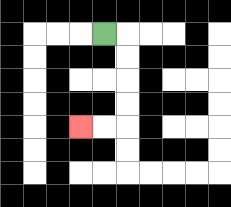{'start': '[4, 1]', 'end': '[3, 5]', 'path_directions': 'R,D,D,D,D,L,L', 'path_coordinates': '[[4, 1], [5, 1], [5, 2], [5, 3], [5, 4], [5, 5], [4, 5], [3, 5]]'}